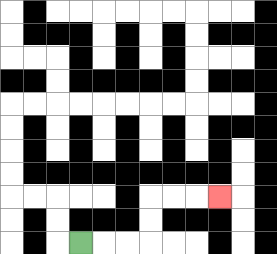{'start': '[3, 10]', 'end': '[9, 8]', 'path_directions': 'R,R,R,U,U,R,R,R', 'path_coordinates': '[[3, 10], [4, 10], [5, 10], [6, 10], [6, 9], [6, 8], [7, 8], [8, 8], [9, 8]]'}